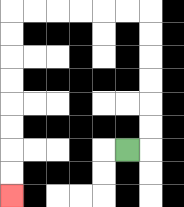{'start': '[5, 6]', 'end': '[0, 8]', 'path_directions': 'R,U,U,U,U,U,U,L,L,L,L,L,L,D,D,D,D,D,D,D,D', 'path_coordinates': '[[5, 6], [6, 6], [6, 5], [6, 4], [6, 3], [6, 2], [6, 1], [6, 0], [5, 0], [4, 0], [3, 0], [2, 0], [1, 0], [0, 0], [0, 1], [0, 2], [0, 3], [0, 4], [0, 5], [0, 6], [0, 7], [0, 8]]'}